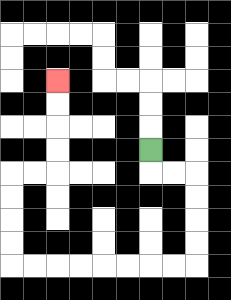{'start': '[6, 6]', 'end': '[2, 3]', 'path_directions': 'D,R,R,D,D,D,D,L,L,L,L,L,L,L,L,U,U,U,U,R,R,U,U,U,U', 'path_coordinates': '[[6, 6], [6, 7], [7, 7], [8, 7], [8, 8], [8, 9], [8, 10], [8, 11], [7, 11], [6, 11], [5, 11], [4, 11], [3, 11], [2, 11], [1, 11], [0, 11], [0, 10], [0, 9], [0, 8], [0, 7], [1, 7], [2, 7], [2, 6], [2, 5], [2, 4], [2, 3]]'}